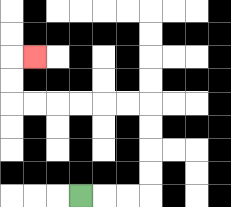{'start': '[3, 8]', 'end': '[1, 2]', 'path_directions': 'R,R,R,U,U,U,U,L,L,L,L,L,L,U,U,R', 'path_coordinates': '[[3, 8], [4, 8], [5, 8], [6, 8], [6, 7], [6, 6], [6, 5], [6, 4], [5, 4], [4, 4], [3, 4], [2, 4], [1, 4], [0, 4], [0, 3], [0, 2], [1, 2]]'}